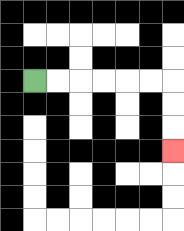{'start': '[1, 3]', 'end': '[7, 6]', 'path_directions': 'R,R,R,R,R,R,D,D,D', 'path_coordinates': '[[1, 3], [2, 3], [3, 3], [4, 3], [5, 3], [6, 3], [7, 3], [7, 4], [7, 5], [7, 6]]'}